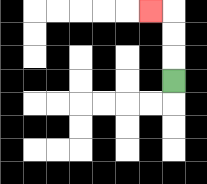{'start': '[7, 3]', 'end': '[6, 0]', 'path_directions': 'U,U,U,L', 'path_coordinates': '[[7, 3], [7, 2], [7, 1], [7, 0], [6, 0]]'}